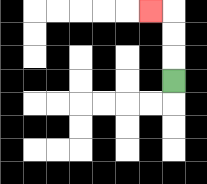{'start': '[7, 3]', 'end': '[6, 0]', 'path_directions': 'U,U,U,L', 'path_coordinates': '[[7, 3], [7, 2], [7, 1], [7, 0], [6, 0]]'}